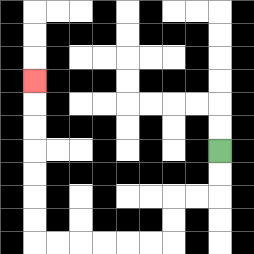{'start': '[9, 6]', 'end': '[1, 3]', 'path_directions': 'D,D,L,L,D,D,L,L,L,L,L,L,U,U,U,U,U,U,U', 'path_coordinates': '[[9, 6], [9, 7], [9, 8], [8, 8], [7, 8], [7, 9], [7, 10], [6, 10], [5, 10], [4, 10], [3, 10], [2, 10], [1, 10], [1, 9], [1, 8], [1, 7], [1, 6], [1, 5], [1, 4], [1, 3]]'}